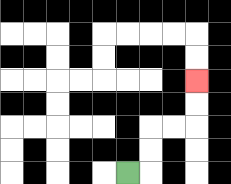{'start': '[5, 7]', 'end': '[8, 3]', 'path_directions': 'R,U,U,R,R,U,U', 'path_coordinates': '[[5, 7], [6, 7], [6, 6], [6, 5], [7, 5], [8, 5], [8, 4], [8, 3]]'}